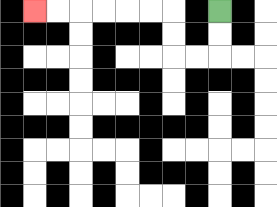{'start': '[9, 0]', 'end': '[1, 0]', 'path_directions': 'D,D,L,L,U,U,L,L,L,L,L,L', 'path_coordinates': '[[9, 0], [9, 1], [9, 2], [8, 2], [7, 2], [7, 1], [7, 0], [6, 0], [5, 0], [4, 0], [3, 0], [2, 0], [1, 0]]'}